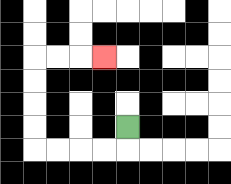{'start': '[5, 5]', 'end': '[4, 2]', 'path_directions': 'D,L,L,L,L,U,U,U,U,R,R,R', 'path_coordinates': '[[5, 5], [5, 6], [4, 6], [3, 6], [2, 6], [1, 6], [1, 5], [1, 4], [1, 3], [1, 2], [2, 2], [3, 2], [4, 2]]'}